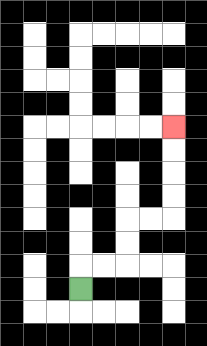{'start': '[3, 12]', 'end': '[7, 5]', 'path_directions': 'U,R,R,U,U,R,R,U,U,U,U', 'path_coordinates': '[[3, 12], [3, 11], [4, 11], [5, 11], [5, 10], [5, 9], [6, 9], [7, 9], [7, 8], [7, 7], [7, 6], [7, 5]]'}